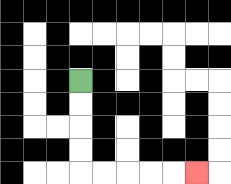{'start': '[3, 3]', 'end': '[8, 7]', 'path_directions': 'D,D,D,D,R,R,R,R,R', 'path_coordinates': '[[3, 3], [3, 4], [3, 5], [3, 6], [3, 7], [4, 7], [5, 7], [6, 7], [7, 7], [8, 7]]'}